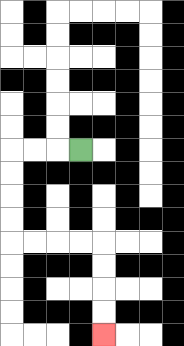{'start': '[3, 6]', 'end': '[4, 14]', 'path_directions': 'L,L,L,D,D,D,D,R,R,R,R,D,D,D,D', 'path_coordinates': '[[3, 6], [2, 6], [1, 6], [0, 6], [0, 7], [0, 8], [0, 9], [0, 10], [1, 10], [2, 10], [3, 10], [4, 10], [4, 11], [4, 12], [4, 13], [4, 14]]'}